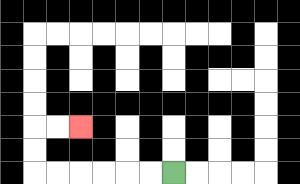{'start': '[7, 7]', 'end': '[3, 5]', 'path_directions': 'L,L,L,L,L,L,U,U,R,R', 'path_coordinates': '[[7, 7], [6, 7], [5, 7], [4, 7], [3, 7], [2, 7], [1, 7], [1, 6], [1, 5], [2, 5], [3, 5]]'}